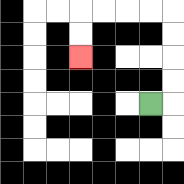{'start': '[6, 4]', 'end': '[3, 2]', 'path_directions': 'R,U,U,U,U,L,L,L,L,D,D', 'path_coordinates': '[[6, 4], [7, 4], [7, 3], [7, 2], [7, 1], [7, 0], [6, 0], [5, 0], [4, 0], [3, 0], [3, 1], [3, 2]]'}